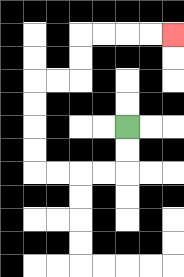{'start': '[5, 5]', 'end': '[7, 1]', 'path_directions': 'D,D,L,L,L,L,U,U,U,U,R,R,U,U,R,R,R,R', 'path_coordinates': '[[5, 5], [5, 6], [5, 7], [4, 7], [3, 7], [2, 7], [1, 7], [1, 6], [1, 5], [1, 4], [1, 3], [2, 3], [3, 3], [3, 2], [3, 1], [4, 1], [5, 1], [6, 1], [7, 1]]'}